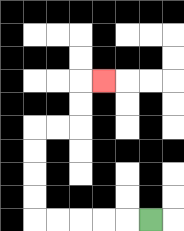{'start': '[6, 9]', 'end': '[4, 3]', 'path_directions': 'L,L,L,L,L,U,U,U,U,R,R,U,U,R', 'path_coordinates': '[[6, 9], [5, 9], [4, 9], [3, 9], [2, 9], [1, 9], [1, 8], [1, 7], [1, 6], [1, 5], [2, 5], [3, 5], [3, 4], [3, 3], [4, 3]]'}